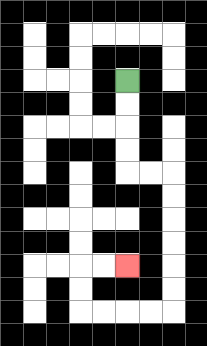{'start': '[5, 3]', 'end': '[5, 11]', 'path_directions': 'D,D,D,D,R,R,D,D,D,D,D,D,L,L,L,L,U,U,R,R', 'path_coordinates': '[[5, 3], [5, 4], [5, 5], [5, 6], [5, 7], [6, 7], [7, 7], [7, 8], [7, 9], [7, 10], [7, 11], [7, 12], [7, 13], [6, 13], [5, 13], [4, 13], [3, 13], [3, 12], [3, 11], [4, 11], [5, 11]]'}